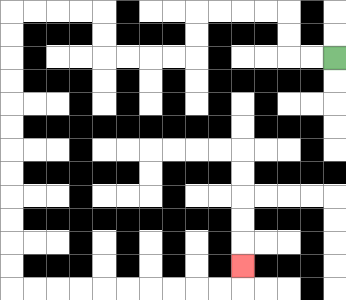{'start': '[14, 2]', 'end': '[10, 11]', 'path_directions': 'L,L,U,U,L,L,L,L,D,D,L,L,L,L,U,U,L,L,L,L,D,D,D,D,D,D,D,D,D,D,D,D,R,R,R,R,R,R,R,R,R,R,U', 'path_coordinates': '[[14, 2], [13, 2], [12, 2], [12, 1], [12, 0], [11, 0], [10, 0], [9, 0], [8, 0], [8, 1], [8, 2], [7, 2], [6, 2], [5, 2], [4, 2], [4, 1], [4, 0], [3, 0], [2, 0], [1, 0], [0, 0], [0, 1], [0, 2], [0, 3], [0, 4], [0, 5], [0, 6], [0, 7], [0, 8], [0, 9], [0, 10], [0, 11], [0, 12], [1, 12], [2, 12], [3, 12], [4, 12], [5, 12], [6, 12], [7, 12], [8, 12], [9, 12], [10, 12], [10, 11]]'}